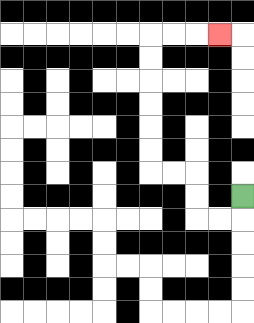{'start': '[10, 8]', 'end': '[9, 1]', 'path_directions': 'D,L,L,U,U,L,L,U,U,U,U,U,U,R,R,R', 'path_coordinates': '[[10, 8], [10, 9], [9, 9], [8, 9], [8, 8], [8, 7], [7, 7], [6, 7], [6, 6], [6, 5], [6, 4], [6, 3], [6, 2], [6, 1], [7, 1], [8, 1], [9, 1]]'}